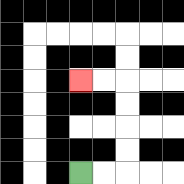{'start': '[3, 7]', 'end': '[3, 3]', 'path_directions': 'R,R,U,U,U,U,L,L', 'path_coordinates': '[[3, 7], [4, 7], [5, 7], [5, 6], [5, 5], [5, 4], [5, 3], [4, 3], [3, 3]]'}